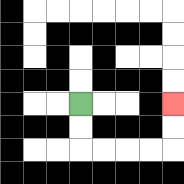{'start': '[3, 4]', 'end': '[7, 4]', 'path_directions': 'D,D,R,R,R,R,U,U', 'path_coordinates': '[[3, 4], [3, 5], [3, 6], [4, 6], [5, 6], [6, 6], [7, 6], [7, 5], [7, 4]]'}